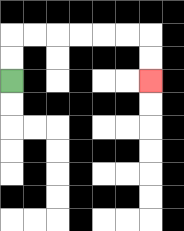{'start': '[0, 3]', 'end': '[6, 3]', 'path_directions': 'U,U,R,R,R,R,R,R,D,D', 'path_coordinates': '[[0, 3], [0, 2], [0, 1], [1, 1], [2, 1], [3, 1], [4, 1], [5, 1], [6, 1], [6, 2], [6, 3]]'}